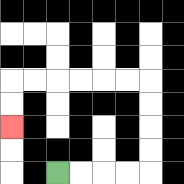{'start': '[2, 7]', 'end': '[0, 5]', 'path_directions': 'R,R,R,R,U,U,U,U,L,L,L,L,L,L,D,D', 'path_coordinates': '[[2, 7], [3, 7], [4, 7], [5, 7], [6, 7], [6, 6], [6, 5], [6, 4], [6, 3], [5, 3], [4, 3], [3, 3], [2, 3], [1, 3], [0, 3], [0, 4], [0, 5]]'}